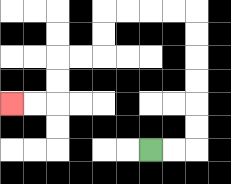{'start': '[6, 6]', 'end': '[0, 4]', 'path_directions': 'R,R,U,U,U,U,U,U,L,L,L,L,D,D,L,L,D,D,L,L', 'path_coordinates': '[[6, 6], [7, 6], [8, 6], [8, 5], [8, 4], [8, 3], [8, 2], [8, 1], [8, 0], [7, 0], [6, 0], [5, 0], [4, 0], [4, 1], [4, 2], [3, 2], [2, 2], [2, 3], [2, 4], [1, 4], [0, 4]]'}